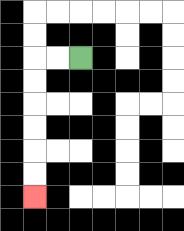{'start': '[3, 2]', 'end': '[1, 8]', 'path_directions': 'L,L,D,D,D,D,D,D', 'path_coordinates': '[[3, 2], [2, 2], [1, 2], [1, 3], [1, 4], [1, 5], [1, 6], [1, 7], [1, 8]]'}